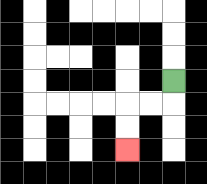{'start': '[7, 3]', 'end': '[5, 6]', 'path_directions': 'D,L,L,D,D', 'path_coordinates': '[[7, 3], [7, 4], [6, 4], [5, 4], [5, 5], [5, 6]]'}